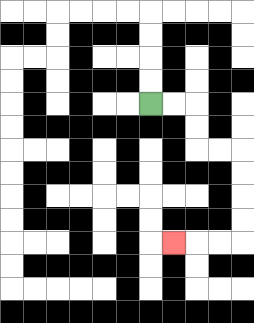{'start': '[6, 4]', 'end': '[7, 10]', 'path_directions': 'R,R,D,D,R,R,D,D,D,D,L,L,L', 'path_coordinates': '[[6, 4], [7, 4], [8, 4], [8, 5], [8, 6], [9, 6], [10, 6], [10, 7], [10, 8], [10, 9], [10, 10], [9, 10], [8, 10], [7, 10]]'}